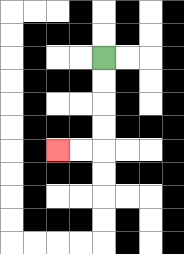{'start': '[4, 2]', 'end': '[2, 6]', 'path_directions': 'D,D,D,D,L,L', 'path_coordinates': '[[4, 2], [4, 3], [4, 4], [4, 5], [4, 6], [3, 6], [2, 6]]'}